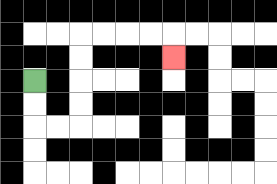{'start': '[1, 3]', 'end': '[7, 2]', 'path_directions': 'D,D,R,R,U,U,U,U,R,R,R,R,D', 'path_coordinates': '[[1, 3], [1, 4], [1, 5], [2, 5], [3, 5], [3, 4], [3, 3], [3, 2], [3, 1], [4, 1], [5, 1], [6, 1], [7, 1], [7, 2]]'}